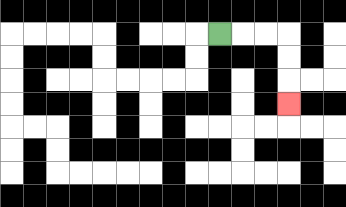{'start': '[9, 1]', 'end': '[12, 4]', 'path_directions': 'R,R,R,D,D,D', 'path_coordinates': '[[9, 1], [10, 1], [11, 1], [12, 1], [12, 2], [12, 3], [12, 4]]'}